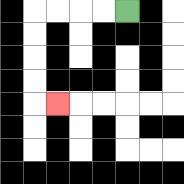{'start': '[5, 0]', 'end': '[2, 4]', 'path_directions': 'L,L,L,L,D,D,D,D,R', 'path_coordinates': '[[5, 0], [4, 0], [3, 0], [2, 0], [1, 0], [1, 1], [1, 2], [1, 3], [1, 4], [2, 4]]'}